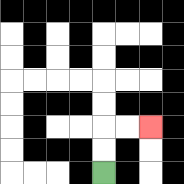{'start': '[4, 7]', 'end': '[6, 5]', 'path_directions': 'U,U,R,R', 'path_coordinates': '[[4, 7], [4, 6], [4, 5], [5, 5], [6, 5]]'}